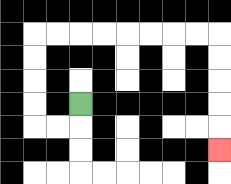{'start': '[3, 4]', 'end': '[9, 6]', 'path_directions': 'D,L,L,U,U,U,U,R,R,R,R,R,R,R,R,D,D,D,D,D', 'path_coordinates': '[[3, 4], [3, 5], [2, 5], [1, 5], [1, 4], [1, 3], [1, 2], [1, 1], [2, 1], [3, 1], [4, 1], [5, 1], [6, 1], [7, 1], [8, 1], [9, 1], [9, 2], [9, 3], [9, 4], [9, 5], [9, 6]]'}